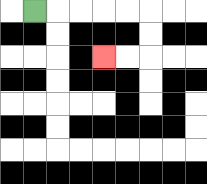{'start': '[1, 0]', 'end': '[4, 2]', 'path_directions': 'R,R,R,R,R,D,D,L,L', 'path_coordinates': '[[1, 0], [2, 0], [3, 0], [4, 0], [5, 0], [6, 0], [6, 1], [6, 2], [5, 2], [4, 2]]'}